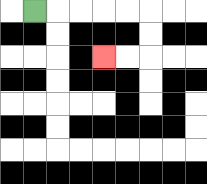{'start': '[1, 0]', 'end': '[4, 2]', 'path_directions': 'R,R,R,R,R,D,D,L,L', 'path_coordinates': '[[1, 0], [2, 0], [3, 0], [4, 0], [5, 0], [6, 0], [6, 1], [6, 2], [5, 2], [4, 2]]'}